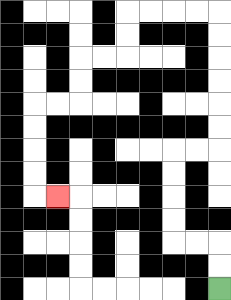{'start': '[9, 12]', 'end': '[2, 8]', 'path_directions': 'U,U,L,L,U,U,U,U,R,R,U,U,U,U,U,U,L,L,L,L,D,D,L,L,D,D,L,L,D,D,D,D,R', 'path_coordinates': '[[9, 12], [9, 11], [9, 10], [8, 10], [7, 10], [7, 9], [7, 8], [7, 7], [7, 6], [8, 6], [9, 6], [9, 5], [9, 4], [9, 3], [9, 2], [9, 1], [9, 0], [8, 0], [7, 0], [6, 0], [5, 0], [5, 1], [5, 2], [4, 2], [3, 2], [3, 3], [3, 4], [2, 4], [1, 4], [1, 5], [1, 6], [1, 7], [1, 8], [2, 8]]'}